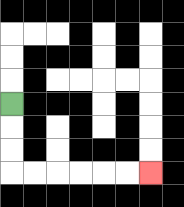{'start': '[0, 4]', 'end': '[6, 7]', 'path_directions': 'D,D,D,R,R,R,R,R,R', 'path_coordinates': '[[0, 4], [0, 5], [0, 6], [0, 7], [1, 7], [2, 7], [3, 7], [4, 7], [5, 7], [6, 7]]'}